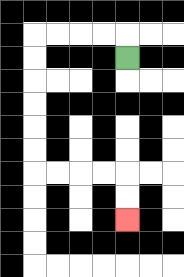{'start': '[5, 2]', 'end': '[5, 9]', 'path_directions': 'U,L,L,L,L,D,D,D,D,D,D,R,R,R,R,D,D', 'path_coordinates': '[[5, 2], [5, 1], [4, 1], [3, 1], [2, 1], [1, 1], [1, 2], [1, 3], [1, 4], [1, 5], [1, 6], [1, 7], [2, 7], [3, 7], [4, 7], [5, 7], [5, 8], [5, 9]]'}